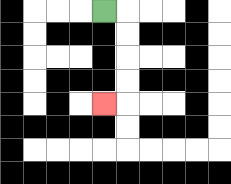{'start': '[4, 0]', 'end': '[4, 4]', 'path_directions': 'R,D,D,D,D,L', 'path_coordinates': '[[4, 0], [5, 0], [5, 1], [5, 2], [5, 3], [5, 4], [4, 4]]'}